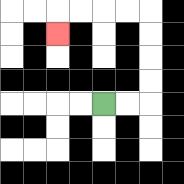{'start': '[4, 4]', 'end': '[2, 1]', 'path_directions': 'R,R,U,U,U,U,L,L,L,L,D', 'path_coordinates': '[[4, 4], [5, 4], [6, 4], [6, 3], [6, 2], [6, 1], [6, 0], [5, 0], [4, 0], [3, 0], [2, 0], [2, 1]]'}